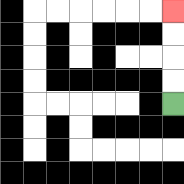{'start': '[7, 4]', 'end': '[7, 0]', 'path_directions': 'U,U,U,U', 'path_coordinates': '[[7, 4], [7, 3], [7, 2], [7, 1], [7, 0]]'}